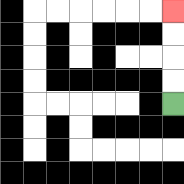{'start': '[7, 4]', 'end': '[7, 0]', 'path_directions': 'U,U,U,U', 'path_coordinates': '[[7, 4], [7, 3], [7, 2], [7, 1], [7, 0]]'}